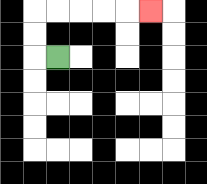{'start': '[2, 2]', 'end': '[6, 0]', 'path_directions': 'L,U,U,R,R,R,R,R', 'path_coordinates': '[[2, 2], [1, 2], [1, 1], [1, 0], [2, 0], [3, 0], [4, 0], [5, 0], [6, 0]]'}